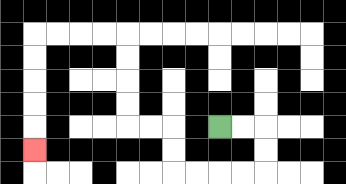{'start': '[9, 5]', 'end': '[1, 6]', 'path_directions': 'R,R,D,D,L,L,L,L,U,U,L,L,U,U,U,U,L,L,L,L,D,D,D,D,D', 'path_coordinates': '[[9, 5], [10, 5], [11, 5], [11, 6], [11, 7], [10, 7], [9, 7], [8, 7], [7, 7], [7, 6], [7, 5], [6, 5], [5, 5], [5, 4], [5, 3], [5, 2], [5, 1], [4, 1], [3, 1], [2, 1], [1, 1], [1, 2], [1, 3], [1, 4], [1, 5], [1, 6]]'}